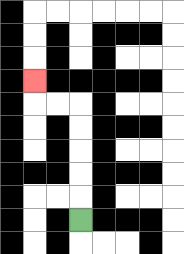{'start': '[3, 9]', 'end': '[1, 3]', 'path_directions': 'U,U,U,U,U,L,L,U', 'path_coordinates': '[[3, 9], [3, 8], [3, 7], [3, 6], [3, 5], [3, 4], [2, 4], [1, 4], [1, 3]]'}